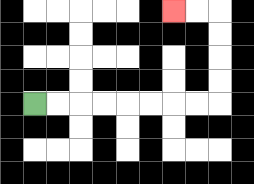{'start': '[1, 4]', 'end': '[7, 0]', 'path_directions': 'R,R,R,R,R,R,R,R,U,U,U,U,L,L', 'path_coordinates': '[[1, 4], [2, 4], [3, 4], [4, 4], [5, 4], [6, 4], [7, 4], [8, 4], [9, 4], [9, 3], [9, 2], [9, 1], [9, 0], [8, 0], [7, 0]]'}